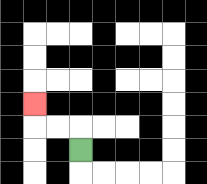{'start': '[3, 6]', 'end': '[1, 4]', 'path_directions': 'U,L,L,U', 'path_coordinates': '[[3, 6], [3, 5], [2, 5], [1, 5], [1, 4]]'}